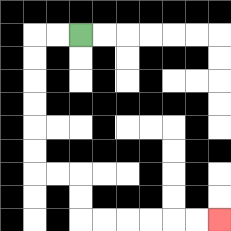{'start': '[3, 1]', 'end': '[9, 9]', 'path_directions': 'L,L,D,D,D,D,D,D,R,R,D,D,R,R,R,R,R,R', 'path_coordinates': '[[3, 1], [2, 1], [1, 1], [1, 2], [1, 3], [1, 4], [1, 5], [1, 6], [1, 7], [2, 7], [3, 7], [3, 8], [3, 9], [4, 9], [5, 9], [6, 9], [7, 9], [8, 9], [9, 9]]'}